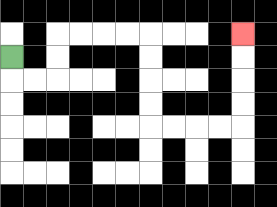{'start': '[0, 2]', 'end': '[10, 1]', 'path_directions': 'D,R,R,U,U,R,R,R,R,D,D,D,D,R,R,R,R,U,U,U,U', 'path_coordinates': '[[0, 2], [0, 3], [1, 3], [2, 3], [2, 2], [2, 1], [3, 1], [4, 1], [5, 1], [6, 1], [6, 2], [6, 3], [6, 4], [6, 5], [7, 5], [8, 5], [9, 5], [10, 5], [10, 4], [10, 3], [10, 2], [10, 1]]'}